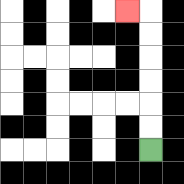{'start': '[6, 6]', 'end': '[5, 0]', 'path_directions': 'U,U,U,U,U,U,L', 'path_coordinates': '[[6, 6], [6, 5], [6, 4], [6, 3], [6, 2], [6, 1], [6, 0], [5, 0]]'}